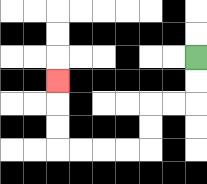{'start': '[8, 2]', 'end': '[2, 3]', 'path_directions': 'D,D,L,L,D,D,L,L,L,L,U,U,U', 'path_coordinates': '[[8, 2], [8, 3], [8, 4], [7, 4], [6, 4], [6, 5], [6, 6], [5, 6], [4, 6], [3, 6], [2, 6], [2, 5], [2, 4], [2, 3]]'}